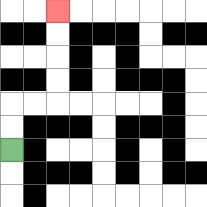{'start': '[0, 6]', 'end': '[2, 0]', 'path_directions': 'U,U,R,R,U,U,U,U', 'path_coordinates': '[[0, 6], [0, 5], [0, 4], [1, 4], [2, 4], [2, 3], [2, 2], [2, 1], [2, 0]]'}